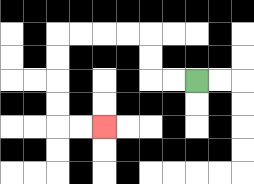{'start': '[8, 3]', 'end': '[4, 5]', 'path_directions': 'L,L,U,U,L,L,L,L,D,D,D,D,R,R', 'path_coordinates': '[[8, 3], [7, 3], [6, 3], [6, 2], [6, 1], [5, 1], [4, 1], [3, 1], [2, 1], [2, 2], [2, 3], [2, 4], [2, 5], [3, 5], [4, 5]]'}